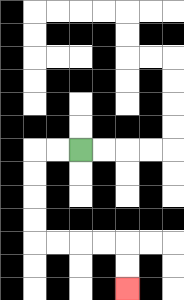{'start': '[3, 6]', 'end': '[5, 12]', 'path_directions': 'L,L,D,D,D,D,R,R,R,R,D,D', 'path_coordinates': '[[3, 6], [2, 6], [1, 6], [1, 7], [1, 8], [1, 9], [1, 10], [2, 10], [3, 10], [4, 10], [5, 10], [5, 11], [5, 12]]'}